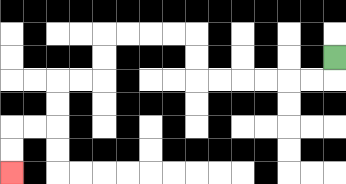{'start': '[14, 2]', 'end': '[0, 7]', 'path_directions': 'D,L,L,L,L,L,L,U,U,L,L,L,L,D,D,L,L,D,D,L,L,D,D', 'path_coordinates': '[[14, 2], [14, 3], [13, 3], [12, 3], [11, 3], [10, 3], [9, 3], [8, 3], [8, 2], [8, 1], [7, 1], [6, 1], [5, 1], [4, 1], [4, 2], [4, 3], [3, 3], [2, 3], [2, 4], [2, 5], [1, 5], [0, 5], [0, 6], [0, 7]]'}